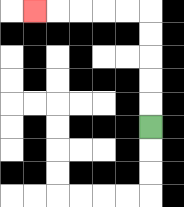{'start': '[6, 5]', 'end': '[1, 0]', 'path_directions': 'U,U,U,U,U,L,L,L,L,L', 'path_coordinates': '[[6, 5], [6, 4], [6, 3], [6, 2], [6, 1], [6, 0], [5, 0], [4, 0], [3, 0], [2, 0], [1, 0]]'}